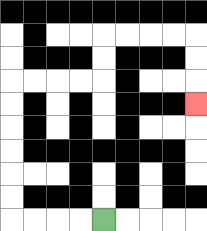{'start': '[4, 9]', 'end': '[8, 4]', 'path_directions': 'L,L,L,L,U,U,U,U,U,U,R,R,R,R,U,U,R,R,R,R,D,D,D', 'path_coordinates': '[[4, 9], [3, 9], [2, 9], [1, 9], [0, 9], [0, 8], [0, 7], [0, 6], [0, 5], [0, 4], [0, 3], [1, 3], [2, 3], [3, 3], [4, 3], [4, 2], [4, 1], [5, 1], [6, 1], [7, 1], [8, 1], [8, 2], [8, 3], [8, 4]]'}